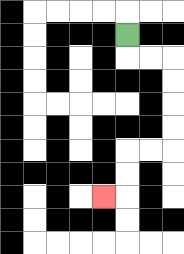{'start': '[5, 1]', 'end': '[4, 8]', 'path_directions': 'D,R,R,D,D,D,D,L,L,D,D,L', 'path_coordinates': '[[5, 1], [5, 2], [6, 2], [7, 2], [7, 3], [7, 4], [7, 5], [7, 6], [6, 6], [5, 6], [5, 7], [5, 8], [4, 8]]'}